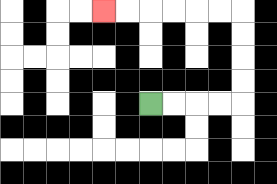{'start': '[6, 4]', 'end': '[4, 0]', 'path_directions': 'R,R,R,R,U,U,U,U,L,L,L,L,L,L', 'path_coordinates': '[[6, 4], [7, 4], [8, 4], [9, 4], [10, 4], [10, 3], [10, 2], [10, 1], [10, 0], [9, 0], [8, 0], [7, 0], [6, 0], [5, 0], [4, 0]]'}